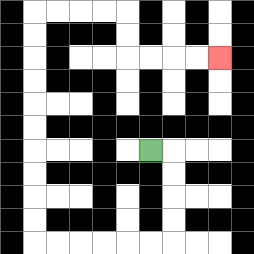{'start': '[6, 6]', 'end': '[9, 2]', 'path_directions': 'R,D,D,D,D,L,L,L,L,L,L,U,U,U,U,U,U,U,U,U,U,R,R,R,R,D,D,R,R,R,R', 'path_coordinates': '[[6, 6], [7, 6], [7, 7], [7, 8], [7, 9], [7, 10], [6, 10], [5, 10], [4, 10], [3, 10], [2, 10], [1, 10], [1, 9], [1, 8], [1, 7], [1, 6], [1, 5], [1, 4], [1, 3], [1, 2], [1, 1], [1, 0], [2, 0], [3, 0], [4, 0], [5, 0], [5, 1], [5, 2], [6, 2], [7, 2], [8, 2], [9, 2]]'}